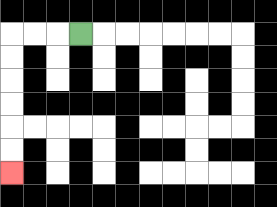{'start': '[3, 1]', 'end': '[0, 7]', 'path_directions': 'L,L,L,D,D,D,D,D,D', 'path_coordinates': '[[3, 1], [2, 1], [1, 1], [0, 1], [0, 2], [0, 3], [0, 4], [0, 5], [0, 6], [0, 7]]'}